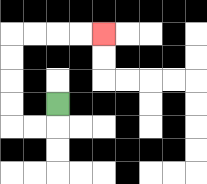{'start': '[2, 4]', 'end': '[4, 1]', 'path_directions': 'D,L,L,U,U,U,U,R,R,R,R', 'path_coordinates': '[[2, 4], [2, 5], [1, 5], [0, 5], [0, 4], [0, 3], [0, 2], [0, 1], [1, 1], [2, 1], [3, 1], [4, 1]]'}